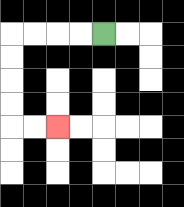{'start': '[4, 1]', 'end': '[2, 5]', 'path_directions': 'L,L,L,L,D,D,D,D,R,R', 'path_coordinates': '[[4, 1], [3, 1], [2, 1], [1, 1], [0, 1], [0, 2], [0, 3], [0, 4], [0, 5], [1, 5], [2, 5]]'}